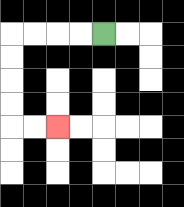{'start': '[4, 1]', 'end': '[2, 5]', 'path_directions': 'L,L,L,L,D,D,D,D,R,R', 'path_coordinates': '[[4, 1], [3, 1], [2, 1], [1, 1], [0, 1], [0, 2], [0, 3], [0, 4], [0, 5], [1, 5], [2, 5]]'}